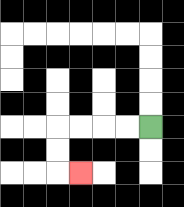{'start': '[6, 5]', 'end': '[3, 7]', 'path_directions': 'L,L,L,L,D,D,R', 'path_coordinates': '[[6, 5], [5, 5], [4, 5], [3, 5], [2, 5], [2, 6], [2, 7], [3, 7]]'}